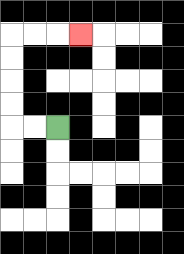{'start': '[2, 5]', 'end': '[3, 1]', 'path_directions': 'L,L,U,U,U,U,R,R,R', 'path_coordinates': '[[2, 5], [1, 5], [0, 5], [0, 4], [0, 3], [0, 2], [0, 1], [1, 1], [2, 1], [3, 1]]'}